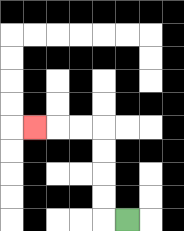{'start': '[5, 9]', 'end': '[1, 5]', 'path_directions': 'L,U,U,U,U,L,L,L', 'path_coordinates': '[[5, 9], [4, 9], [4, 8], [4, 7], [4, 6], [4, 5], [3, 5], [2, 5], [1, 5]]'}